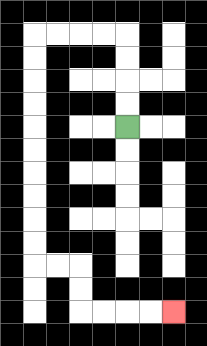{'start': '[5, 5]', 'end': '[7, 13]', 'path_directions': 'U,U,U,U,L,L,L,L,D,D,D,D,D,D,D,D,D,D,R,R,D,D,R,R,R,R', 'path_coordinates': '[[5, 5], [5, 4], [5, 3], [5, 2], [5, 1], [4, 1], [3, 1], [2, 1], [1, 1], [1, 2], [1, 3], [1, 4], [1, 5], [1, 6], [1, 7], [1, 8], [1, 9], [1, 10], [1, 11], [2, 11], [3, 11], [3, 12], [3, 13], [4, 13], [5, 13], [6, 13], [7, 13]]'}